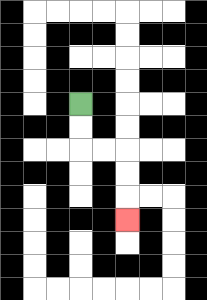{'start': '[3, 4]', 'end': '[5, 9]', 'path_directions': 'D,D,R,R,D,D,D', 'path_coordinates': '[[3, 4], [3, 5], [3, 6], [4, 6], [5, 6], [5, 7], [5, 8], [5, 9]]'}